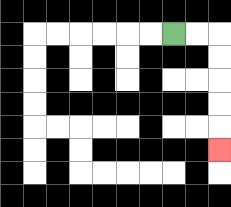{'start': '[7, 1]', 'end': '[9, 6]', 'path_directions': 'R,R,D,D,D,D,D', 'path_coordinates': '[[7, 1], [8, 1], [9, 1], [9, 2], [9, 3], [9, 4], [9, 5], [9, 6]]'}